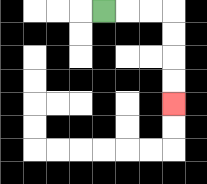{'start': '[4, 0]', 'end': '[7, 4]', 'path_directions': 'R,R,R,D,D,D,D', 'path_coordinates': '[[4, 0], [5, 0], [6, 0], [7, 0], [7, 1], [7, 2], [7, 3], [7, 4]]'}